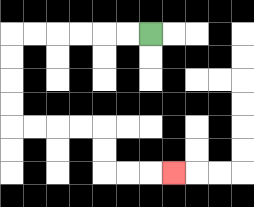{'start': '[6, 1]', 'end': '[7, 7]', 'path_directions': 'L,L,L,L,L,L,D,D,D,D,R,R,R,R,D,D,R,R,R', 'path_coordinates': '[[6, 1], [5, 1], [4, 1], [3, 1], [2, 1], [1, 1], [0, 1], [0, 2], [0, 3], [0, 4], [0, 5], [1, 5], [2, 5], [3, 5], [4, 5], [4, 6], [4, 7], [5, 7], [6, 7], [7, 7]]'}